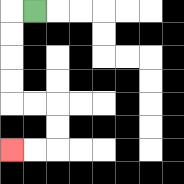{'start': '[1, 0]', 'end': '[0, 6]', 'path_directions': 'L,D,D,D,D,R,R,D,D,L,L', 'path_coordinates': '[[1, 0], [0, 0], [0, 1], [0, 2], [0, 3], [0, 4], [1, 4], [2, 4], [2, 5], [2, 6], [1, 6], [0, 6]]'}